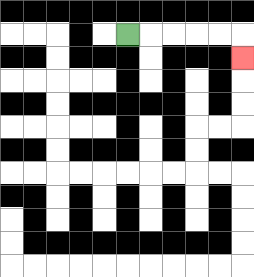{'start': '[5, 1]', 'end': '[10, 2]', 'path_directions': 'R,R,R,R,R,D', 'path_coordinates': '[[5, 1], [6, 1], [7, 1], [8, 1], [9, 1], [10, 1], [10, 2]]'}